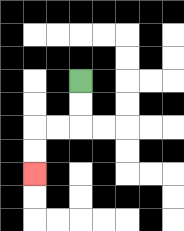{'start': '[3, 3]', 'end': '[1, 7]', 'path_directions': 'D,D,L,L,D,D', 'path_coordinates': '[[3, 3], [3, 4], [3, 5], [2, 5], [1, 5], [1, 6], [1, 7]]'}